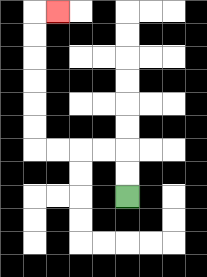{'start': '[5, 8]', 'end': '[2, 0]', 'path_directions': 'U,U,L,L,L,L,U,U,U,U,U,U,R', 'path_coordinates': '[[5, 8], [5, 7], [5, 6], [4, 6], [3, 6], [2, 6], [1, 6], [1, 5], [1, 4], [1, 3], [1, 2], [1, 1], [1, 0], [2, 0]]'}